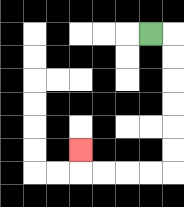{'start': '[6, 1]', 'end': '[3, 6]', 'path_directions': 'R,D,D,D,D,D,D,L,L,L,L,U', 'path_coordinates': '[[6, 1], [7, 1], [7, 2], [7, 3], [7, 4], [7, 5], [7, 6], [7, 7], [6, 7], [5, 7], [4, 7], [3, 7], [3, 6]]'}